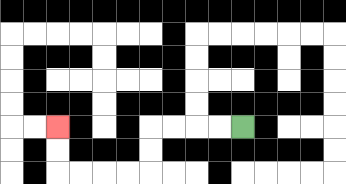{'start': '[10, 5]', 'end': '[2, 5]', 'path_directions': 'L,L,L,L,D,D,L,L,L,L,U,U', 'path_coordinates': '[[10, 5], [9, 5], [8, 5], [7, 5], [6, 5], [6, 6], [6, 7], [5, 7], [4, 7], [3, 7], [2, 7], [2, 6], [2, 5]]'}